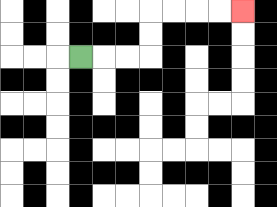{'start': '[3, 2]', 'end': '[10, 0]', 'path_directions': 'R,R,R,U,U,R,R,R,R', 'path_coordinates': '[[3, 2], [4, 2], [5, 2], [6, 2], [6, 1], [6, 0], [7, 0], [8, 0], [9, 0], [10, 0]]'}